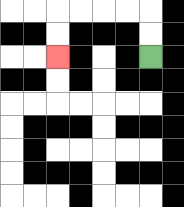{'start': '[6, 2]', 'end': '[2, 2]', 'path_directions': 'U,U,L,L,L,L,D,D', 'path_coordinates': '[[6, 2], [6, 1], [6, 0], [5, 0], [4, 0], [3, 0], [2, 0], [2, 1], [2, 2]]'}